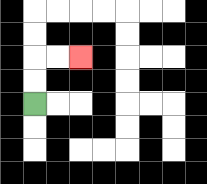{'start': '[1, 4]', 'end': '[3, 2]', 'path_directions': 'U,U,R,R', 'path_coordinates': '[[1, 4], [1, 3], [1, 2], [2, 2], [3, 2]]'}